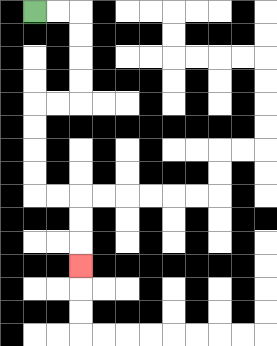{'start': '[1, 0]', 'end': '[3, 11]', 'path_directions': 'R,R,D,D,D,D,L,L,D,D,D,D,R,R,D,D,D', 'path_coordinates': '[[1, 0], [2, 0], [3, 0], [3, 1], [3, 2], [3, 3], [3, 4], [2, 4], [1, 4], [1, 5], [1, 6], [1, 7], [1, 8], [2, 8], [3, 8], [3, 9], [3, 10], [3, 11]]'}